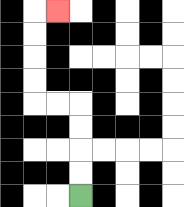{'start': '[3, 8]', 'end': '[2, 0]', 'path_directions': 'U,U,U,U,L,L,U,U,U,U,R', 'path_coordinates': '[[3, 8], [3, 7], [3, 6], [3, 5], [3, 4], [2, 4], [1, 4], [1, 3], [1, 2], [1, 1], [1, 0], [2, 0]]'}